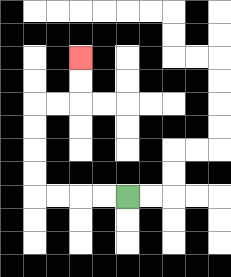{'start': '[5, 8]', 'end': '[3, 2]', 'path_directions': 'L,L,L,L,U,U,U,U,R,R,U,U', 'path_coordinates': '[[5, 8], [4, 8], [3, 8], [2, 8], [1, 8], [1, 7], [1, 6], [1, 5], [1, 4], [2, 4], [3, 4], [3, 3], [3, 2]]'}